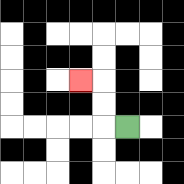{'start': '[5, 5]', 'end': '[3, 3]', 'path_directions': 'L,U,U,L', 'path_coordinates': '[[5, 5], [4, 5], [4, 4], [4, 3], [3, 3]]'}